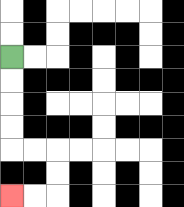{'start': '[0, 2]', 'end': '[0, 8]', 'path_directions': 'D,D,D,D,R,R,D,D,L,L', 'path_coordinates': '[[0, 2], [0, 3], [0, 4], [0, 5], [0, 6], [1, 6], [2, 6], [2, 7], [2, 8], [1, 8], [0, 8]]'}